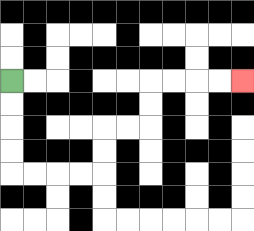{'start': '[0, 3]', 'end': '[10, 3]', 'path_directions': 'D,D,D,D,R,R,R,R,U,U,R,R,U,U,R,R,R,R', 'path_coordinates': '[[0, 3], [0, 4], [0, 5], [0, 6], [0, 7], [1, 7], [2, 7], [3, 7], [4, 7], [4, 6], [4, 5], [5, 5], [6, 5], [6, 4], [6, 3], [7, 3], [8, 3], [9, 3], [10, 3]]'}